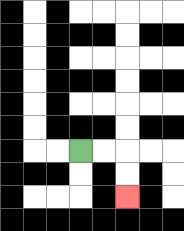{'start': '[3, 6]', 'end': '[5, 8]', 'path_directions': 'R,R,D,D', 'path_coordinates': '[[3, 6], [4, 6], [5, 6], [5, 7], [5, 8]]'}